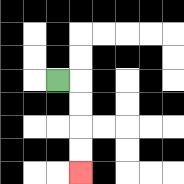{'start': '[2, 3]', 'end': '[3, 7]', 'path_directions': 'R,D,D,D,D', 'path_coordinates': '[[2, 3], [3, 3], [3, 4], [3, 5], [3, 6], [3, 7]]'}